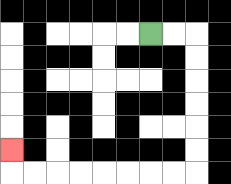{'start': '[6, 1]', 'end': '[0, 6]', 'path_directions': 'R,R,D,D,D,D,D,D,L,L,L,L,L,L,L,L,U', 'path_coordinates': '[[6, 1], [7, 1], [8, 1], [8, 2], [8, 3], [8, 4], [8, 5], [8, 6], [8, 7], [7, 7], [6, 7], [5, 7], [4, 7], [3, 7], [2, 7], [1, 7], [0, 7], [0, 6]]'}